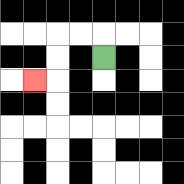{'start': '[4, 2]', 'end': '[1, 3]', 'path_directions': 'U,L,L,D,D,L', 'path_coordinates': '[[4, 2], [4, 1], [3, 1], [2, 1], [2, 2], [2, 3], [1, 3]]'}